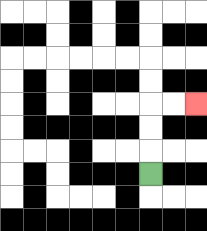{'start': '[6, 7]', 'end': '[8, 4]', 'path_directions': 'U,U,U,R,R', 'path_coordinates': '[[6, 7], [6, 6], [6, 5], [6, 4], [7, 4], [8, 4]]'}